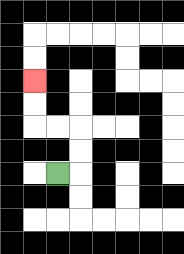{'start': '[2, 7]', 'end': '[1, 3]', 'path_directions': 'R,U,U,L,L,U,U', 'path_coordinates': '[[2, 7], [3, 7], [3, 6], [3, 5], [2, 5], [1, 5], [1, 4], [1, 3]]'}